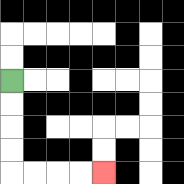{'start': '[0, 3]', 'end': '[4, 7]', 'path_directions': 'D,D,D,D,R,R,R,R', 'path_coordinates': '[[0, 3], [0, 4], [0, 5], [0, 6], [0, 7], [1, 7], [2, 7], [3, 7], [4, 7]]'}